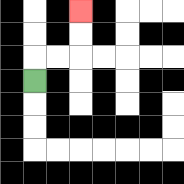{'start': '[1, 3]', 'end': '[3, 0]', 'path_directions': 'U,R,R,U,U', 'path_coordinates': '[[1, 3], [1, 2], [2, 2], [3, 2], [3, 1], [3, 0]]'}